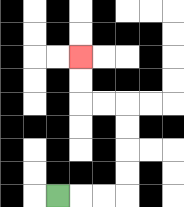{'start': '[2, 8]', 'end': '[3, 2]', 'path_directions': 'R,R,R,U,U,U,U,L,L,U,U', 'path_coordinates': '[[2, 8], [3, 8], [4, 8], [5, 8], [5, 7], [5, 6], [5, 5], [5, 4], [4, 4], [3, 4], [3, 3], [3, 2]]'}